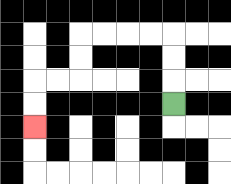{'start': '[7, 4]', 'end': '[1, 5]', 'path_directions': 'U,U,U,L,L,L,L,D,D,L,L,D,D', 'path_coordinates': '[[7, 4], [7, 3], [7, 2], [7, 1], [6, 1], [5, 1], [4, 1], [3, 1], [3, 2], [3, 3], [2, 3], [1, 3], [1, 4], [1, 5]]'}